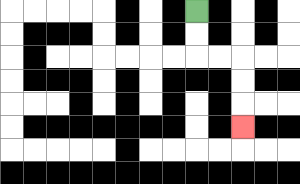{'start': '[8, 0]', 'end': '[10, 5]', 'path_directions': 'D,D,R,R,D,D,D', 'path_coordinates': '[[8, 0], [8, 1], [8, 2], [9, 2], [10, 2], [10, 3], [10, 4], [10, 5]]'}